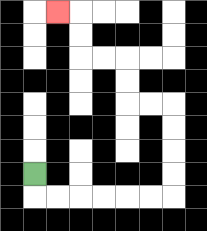{'start': '[1, 7]', 'end': '[2, 0]', 'path_directions': 'D,R,R,R,R,R,R,U,U,U,U,L,L,U,U,L,L,U,U,L', 'path_coordinates': '[[1, 7], [1, 8], [2, 8], [3, 8], [4, 8], [5, 8], [6, 8], [7, 8], [7, 7], [7, 6], [7, 5], [7, 4], [6, 4], [5, 4], [5, 3], [5, 2], [4, 2], [3, 2], [3, 1], [3, 0], [2, 0]]'}